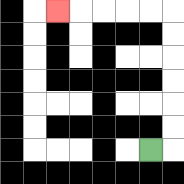{'start': '[6, 6]', 'end': '[2, 0]', 'path_directions': 'R,U,U,U,U,U,U,L,L,L,L,L', 'path_coordinates': '[[6, 6], [7, 6], [7, 5], [7, 4], [7, 3], [7, 2], [7, 1], [7, 0], [6, 0], [5, 0], [4, 0], [3, 0], [2, 0]]'}